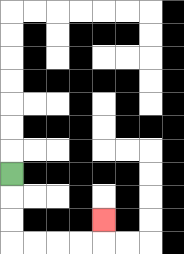{'start': '[0, 7]', 'end': '[4, 9]', 'path_directions': 'D,D,D,R,R,R,R,U', 'path_coordinates': '[[0, 7], [0, 8], [0, 9], [0, 10], [1, 10], [2, 10], [3, 10], [4, 10], [4, 9]]'}